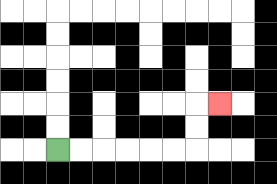{'start': '[2, 6]', 'end': '[9, 4]', 'path_directions': 'R,R,R,R,R,R,U,U,R', 'path_coordinates': '[[2, 6], [3, 6], [4, 6], [5, 6], [6, 6], [7, 6], [8, 6], [8, 5], [8, 4], [9, 4]]'}